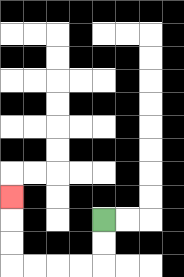{'start': '[4, 9]', 'end': '[0, 8]', 'path_directions': 'D,D,L,L,L,L,U,U,U', 'path_coordinates': '[[4, 9], [4, 10], [4, 11], [3, 11], [2, 11], [1, 11], [0, 11], [0, 10], [0, 9], [0, 8]]'}